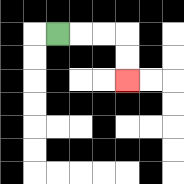{'start': '[2, 1]', 'end': '[5, 3]', 'path_directions': 'R,R,R,D,D', 'path_coordinates': '[[2, 1], [3, 1], [4, 1], [5, 1], [5, 2], [5, 3]]'}